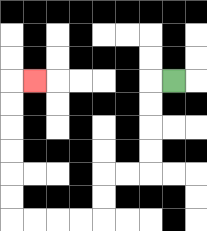{'start': '[7, 3]', 'end': '[1, 3]', 'path_directions': 'L,D,D,D,D,L,L,D,D,L,L,L,L,U,U,U,U,U,U,R', 'path_coordinates': '[[7, 3], [6, 3], [6, 4], [6, 5], [6, 6], [6, 7], [5, 7], [4, 7], [4, 8], [4, 9], [3, 9], [2, 9], [1, 9], [0, 9], [0, 8], [0, 7], [0, 6], [0, 5], [0, 4], [0, 3], [1, 3]]'}